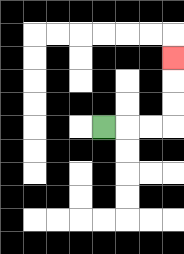{'start': '[4, 5]', 'end': '[7, 2]', 'path_directions': 'R,R,R,U,U,U', 'path_coordinates': '[[4, 5], [5, 5], [6, 5], [7, 5], [7, 4], [7, 3], [7, 2]]'}